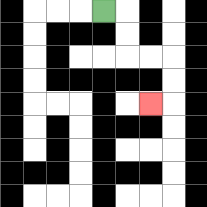{'start': '[4, 0]', 'end': '[6, 4]', 'path_directions': 'R,D,D,R,R,D,D,L', 'path_coordinates': '[[4, 0], [5, 0], [5, 1], [5, 2], [6, 2], [7, 2], [7, 3], [7, 4], [6, 4]]'}